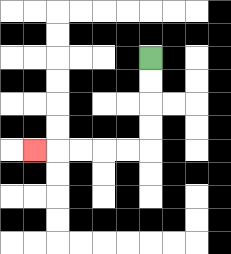{'start': '[6, 2]', 'end': '[1, 6]', 'path_directions': 'D,D,D,D,L,L,L,L,L', 'path_coordinates': '[[6, 2], [6, 3], [6, 4], [6, 5], [6, 6], [5, 6], [4, 6], [3, 6], [2, 6], [1, 6]]'}